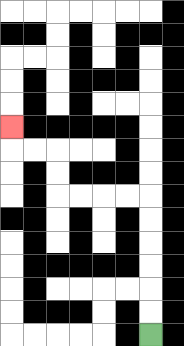{'start': '[6, 14]', 'end': '[0, 5]', 'path_directions': 'U,U,U,U,U,U,L,L,L,L,U,U,L,L,U', 'path_coordinates': '[[6, 14], [6, 13], [6, 12], [6, 11], [6, 10], [6, 9], [6, 8], [5, 8], [4, 8], [3, 8], [2, 8], [2, 7], [2, 6], [1, 6], [0, 6], [0, 5]]'}